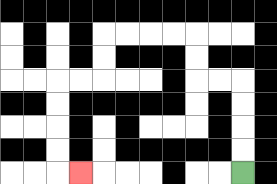{'start': '[10, 7]', 'end': '[3, 7]', 'path_directions': 'U,U,U,U,L,L,U,U,L,L,L,L,D,D,L,L,D,D,D,D,R', 'path_coordinates': '[[10, 7], [10, 6], [10, 5], [10, 4], [10, 3], [9, 3], [8, 3], [8, 2], [8, 1], [7, 1], [6, 1], [5, 1], [4, 1], [4, 2], [4, 3], [3, 3], [2, 3], [2, 4], [2, 5], [2, 6], [2, 7], [3, 7]]'}